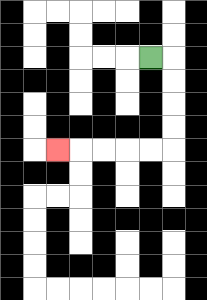{'start': '[6, 2]', 'end': '[2, 6]', 'path_directions': 'R,D,D,D,D,L,L,L,L,L', 'path_coordinates': '[[6, 2], [7, 2], [7, 3], [7, 4], [7, 5], [7, 6], [6, 6], [5, 6], [4, 6], [3, 6], [2, 6]]'}